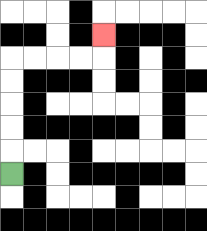{'start': '[0, 7]', 'end': '[4, 1]', 'path_directions': 'U,U,U,U,U,R,R,R,R,U', 'path_coordinates': '[[0, 7], [0, 6], [0, 5], [0, 4], [0, 3], [0, 2], [1, 2], [2, 2], [3, 2], [4, 2], [4, 1]]'}